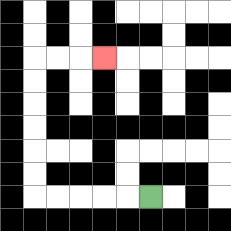{'start': '[6, 8]', 'end': '[4, 2]', 'path_directions': 'L,L,L,L,L,U,U,U,U,U,U,R,R,R', 'path_coordinates': '[[6, 8], [5, 8], [4, 8], [3, 8], [2, 8], [1, 8], [1, 7], [1, 6], [1, 5], [1, 4], [1, 3], [1, 2], [2, 2], [3, 2], [4, 2]]'}